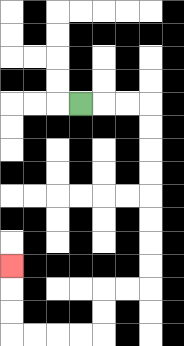{'start': '[3, 4]', 'end': '[0, 11]', 'path_directions': 'R,R,R,D,D,D,D,D,D,D,D,L,L,D,D,L,L,L,L,U,U,U', 'path_coordinates': '[[3, 4], [4, 4], [5, 4], [6, 4], [6, 5], [6, 6], [6, 7], [6, 8], [6, 9], [6, 10], [6, 11], [6, 12], [5, 12], [4, 12], [4, 13], [4, 14], [3, 14], [2, 14], [1, 14], [0, 14], [0, 13], [0, 12], [0, 11]]'}